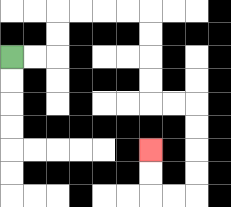{'start': '[0, 2]', 'end': '[6, 6]', 'path_directions': 'R,R,U,U,R,R,R,R,D,D,D,D,R,R,D,D,D,D,L,L,U,U', 'path_coordinates': '[[0, 2], [1, 2], [2, 2], [2, 1], [2, 0], [3, 0], [4, 0], [5, 0], [6, 0], [6, 1], [6, 2], [6, 3], [6, 4], [7, 4], [8, 4], [8, 5], [8, 6], [8, 7], [8, 8], [7, 8], [6, 8], [6, 7], [6, 6]]'}